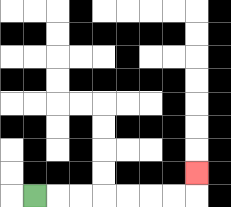{'start': '[1, 8]', 'end': '[8, 7]', 'path_directions': 'R,R,R,R,R,R,R,U', 'path_coordinates': '[[1, 8], [2, 8], [3, 8], [4, 8], [5, 8], [6, 8], [7, 8], [8, 8], [8, 7]]'}